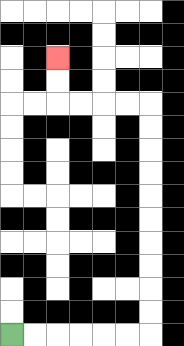{'start': '[0, 14]', 'end': '[2, 2]', 'path_directions': 'R,R,R,R,R,R,U,U,U,U,U,U,U,U,U,U,L,L,L,L,U,U', 'path_coordinates': '[[0, 14], [1, 14], [2, 14], [3, 14], [4, 14], [5, 14], [6, 14], [6, 13], [6, 12], [6, 11], [6, 10], [6, 9], [6, 8], [6, 7], [6, 6], [6, 5], [6, 4], [5, 4], [4, 4], [3, 4], [2, 4], [2, 3], [2, 2]]'}